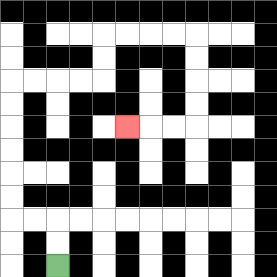{'start': '[2, 11]', 'end': '[5, 5]', 'path_directions': 'U,U,L,L,U,U,U,U,U,U,R,R,R,R,U,U,R,R,R,R,D,D,D,D,L,L,L', 'path_coordinates': '[[2, 11], [2, 10], [2, 9], [1, 9], [0, 9], [0, 8], [0, 7], [0, 6], [0, 5], [0, 4], [0, 3], [1, 3], [2, 3], [3, 3], [4, 3], [4, 2], [4, 1], [5, 1], [6, 1], [7, 1], [8, 1], [8, 2], [8, 3], [8, 4], [8, 5], [7, 5], [6, 5], [5, 5]]'}